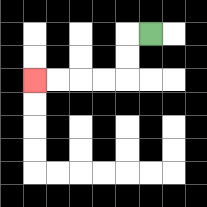{'start': '[6, 1]', 'end': '[1, 3]', 'path_directions': 'L,D,D,L,L,L,L', 'path_coordinates': '[[6, 1], [5, 1], [5, 2], [5, 3], [4, 3], [3, 3], [2, 3], [1, 3]]'}